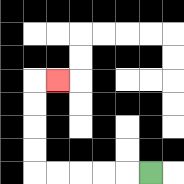{'start': '[6, 7]', 'end': '[2, 3]', 'path_directions': 'L,L,L,L,L,U,U,U,U,R', 'path_coordinates': '[[6, 7], [5, 7], [4, 7], [3, 7], [2, 7], [1, 7], [1, 6], [1, 5], [1, 4], [1, 3], [2, 3]]'}